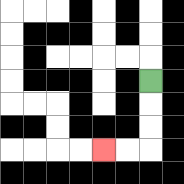{'start': '[6, 3]', 'end': '[4, 6]', 'path_directions': 'D,D,D,L,L', 'path_coordinates': '[[6, 3], [6, 4], [6, 5], [6, 6], [5, 6], [4, 6]]'}